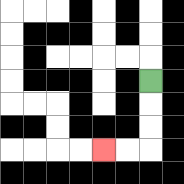{'start': '[6, 3]', 'end': '[4, 6]', 'path_directions': 'D,D,D,L,L', 'path_coordinates': '[[6, 3], [6, 4], [6, 5], [6, 6], [5, 6], [4, 6]]'}